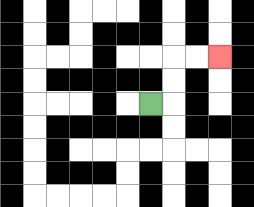{'start': '[6, 4]', 'end': '[9, 2]', 'path_directions': 'R,U,U,R,R', 'path_coordinates': '[[6, 4], [7, 4], [7, 3], [7, 2], [8, 2], [9, 2]]'}